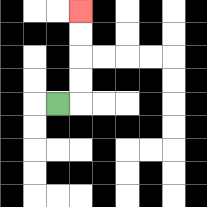{'start': '[2, 4]', 'end': '[3, 0]', 'path_directions': 'R,U,U,U,U', 'path_coordinates': '[[2, 4], [3, 4], [3, 3], [3, 2], [3, 1], [3, 0]]'}